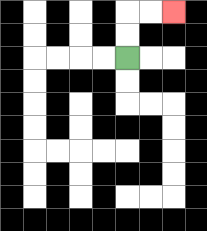{'start': '[5, 2]', 'end': '[7, 0]', 'path_directions': 'U,U,R,R', 'path_coordinates': '[[5, 2], [5, 1], [5, 0], [6, 0], [7, 0]]'}